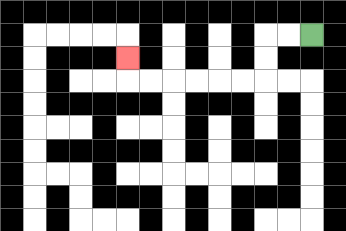{'start': '[13, 1]', 'end': '[5, 2]', 'path_directions': 'L,L,D,D,L,L,L,L,L,L,U', 'path_coordinates': '[[13, 1], [12, 1], [11, 1], [11, 2], [11, 3], [10, 3], [9, 3], [8, 3], [7, 3], [6, 3], [5, 3], [5, 2]]'}